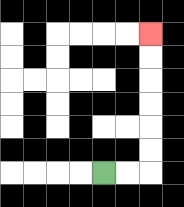{'start': '[4, 7]', 'end': '[6, 1]', 'path_directions': 'R,R,U,U,U,U,U,U', 'path_coordinates': '[[4, 7], [5, 7], [6, 7], [6, 6], [6, 5], [6, 4], [6, 3], [6, 2], [6, 1]]'}